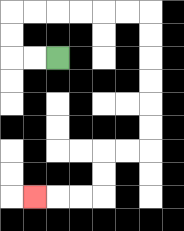{'start': '[2, 2]', 'end': '[1, 8]', 'path_directions': 'L,L,U,U,R,R,R,R,R,R,D,D,D,D,D,D,L,L,D,D,L,L,L', 'path_coordinates': '[[2, 2], [1, 2], [0, 2], [0, 1], [0, 0], [1, 0], [2, 0], [3, 0], [4, 0], [5, 0], [6, 0], [6, 1], [6, 2], [6, 3], [6, 4], [6, 5], [6, 6], [5, 6], [4, 6], [4, 7], [4, 8], [3, 8], [2, 8], [1, 8]]'}